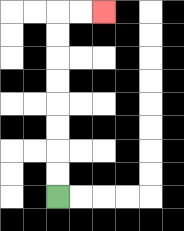{'start': '[2, 8]', 'end': '[4, 0]', 'path_directions': 'U,U,U,U,U,U,U,U,R,R', 'path_coordinates': '[[2, 8], [2, 7], [2, 6], [2, 5], [2, 4], [2, 3], [2, 2], [2, 1], [2, 0], [3, 0], [4, 0]]'}